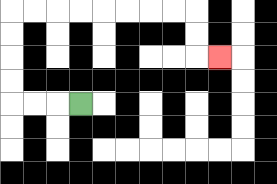{'start': '[3, 4]', 'end': '[9, 2]', 'path_directions': 'L,L,L,U,U,U,U,R,R,R,R,R,R,R,R,D,D,R', 'path_coordinates': '[[3, 4], [2, 4], [1, 4], [0, 4], [0, 3], [0, 2], [0, 1], [0, 0], [1, 0], [2, 0], [3, 0], [4, 0], [5, 0], [6, 0], [7, 0], [8, 0], [8, 1], [8, 2], [9, 2]]'}